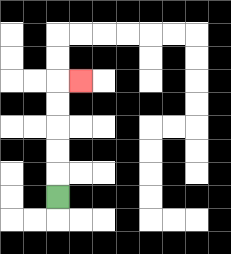{'start': '[2, 8]', 'end': '[3, 3]', 'path_directions': 'U,U,U,U,U,R', 'path_coordinates': '[[2, 8], [2, 7], [2, 6], [2, 5], [2, 4], [2, 3], [3, 3]]'}